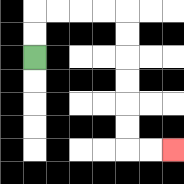{'start': '[1, 2]', 'end': '[7, 6]', 'path_directions': 'U,U,R,R,R,R,D,D,D,D,D,D,R,R', 'path_coordinates': '[[1, 2], [1, 1], [1, 0], [2, 0], [3, 0], [4, 0], [5, 0], [5, 1], [5, 2], [5, 3], [5, 4], [5, 5], [5, 6], [6, 6], [7, 6]]'}